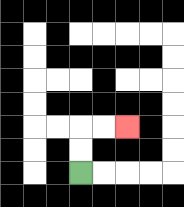{'start': '[3, 7]', 'end': '[5, 5]', 'path_directions': 'U,U,R,R', 'path_coordinates': '[[3, 7], [3, 6], [3, 5], [4, 5], [5, 5]]'}